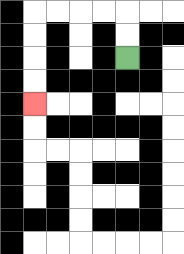{'start': '[5, 2]', 'end': '[1, 4]', 'path_directions': 'U,U,L,L,L,L,D,D,D,D', 'path_coordinates': '[[5, 2], [5, 1], [5, 0], [4, 0], [3, 0], [2, 0], [1, 0], [1, 1], [1, 2], [1, 3], [1, 4]]'}